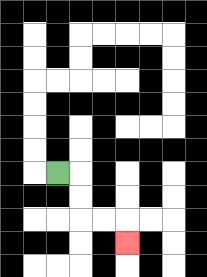{'start': '[2, 7]', 'end': '[5, 10]', 'path_directions': 'R,D,D,R,R,D', 'path_coordinates': '[[2, 7], [3, 7], [3, 8], [3, 9], [4, 9], [5, 9], [5, 10]]'}